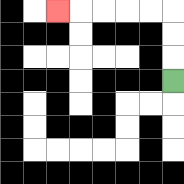{'start': '[7, 3]', 'end': '[2, 0]', 'path_directions': 'U,U,U,L,L,L,L,L', 'path_coordinates': '[[7, 3], [7, 2], [7, 1], [7, 0], [6, 0], [5, 0], [4, 0], [3, 0], [2, 0]]'}